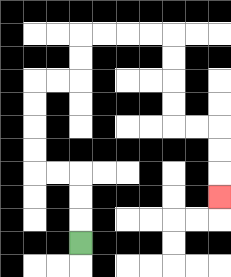{'start': '[3, 10]', 'end': '[9, 8]', 'path_directions': 'U,U,U,L,L,U,U,U,U,R,R,U,U,R,R,R,R,D,D,D,D,R,R,D,D,D', 'path_coordinates': '[[3, 10], [3, 9], [3, 8], [3, 7], [2, 7], [1, 7], [1, 6], [1, 5], [1, 4], [1, 3], [2, 3], [3, 3], [3, 2], [3, 1], [4, 1], [5, 1], [6, 1], [7, 1], [7, 2], [7, 3], [7, 4], [7, 5], [8, 5], [9, 5], [9, 6], [9, 7], [9, 8]]'}